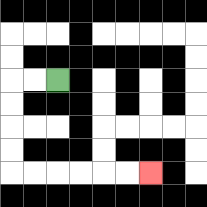{'start': '[2, 3]', 'end': '[6, 7]', 'path_directions': 'L,L,D,D,D,D,R,R,R,R,R,R', 'path_coordinates': '[[2, 3], [1, 3], [0, 3], [0, 4], [0, 5], [0, 6], [0, 7], [1, 7], [2, 7], [3, 7], [4, 7], [5, 7], [6, 7]]'}